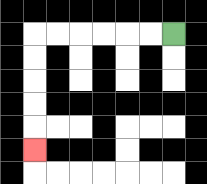{'start': '[7, 1]', 'end': '[1, 6]', 'path_directions': 'L,L,L,L,L,L,D,D,D,D,D', 'path_coordinates': '[[7, 1], [6, 1], [5, 1], [4, 1], [3, 1], [2, 1], [1, 1], [1, 2], [1, 3], [1, 4], [1, 5], [1, 6]]'}